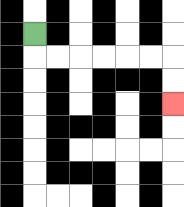{'start': '[1, 1]', 'end': '[7, 4]', 'path_directions': 'D,R,R,R,R,R,R,D,D', 'path_coordinates': '[[1, 1], [1, 2], [2, 2], [3, 2], [4, 2], [5, 2], [6, 2], [7, 2], [7, 3], [7, 4]]'}